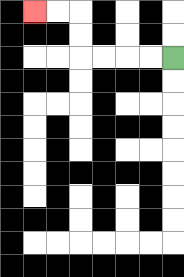{'start': '[7, 2]', 'end': '[1, 0]', 'path_directions': 'L,L,L,L,U,U,L,L', 'path_coordinates': '[[7, 2], [6, 2], [5, 2], [4, 2], [3, 2], [3, 1], [3, 0], [2, 0], [1, 0]]'}